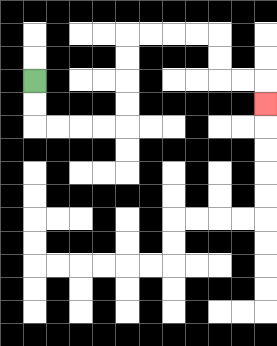{'start': '[1, 3]', 'end': '[11, 4]', 'path_directions': 'D,D,R,R,R,R,U,U,U,U,R,R,R,R,D,D,R,R,D', 'path_coordinates': '[[1, 3], [1, 4], [1, 5], [2, 5], [3, 5], [4, 5], [5, 5], [5, 4], [5, 3], [5, 2], [5, 1], [6, 1], [7, 1], [8, 1], [9, 1], [9, 2], [9, 3], [10, 3], [11, 3], [11, 4]]'}